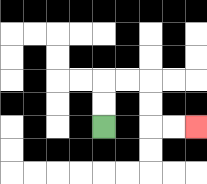{'start': '[4, 5]', 'end': '[8, 5]', 'path_directions': 'U,U,R,R,D,D,R,R', 'path_coordinates': '[[4, 5], [4, 4], [4, 3], [5, 3], [6, 3], [6, 4], [6, 5], [7, 5], [8, 5]]'}